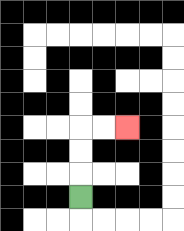{'start': '[3, 8]', 'end': '[5, 5]', 'path_directions': 'U,U,U,R,R', 'path_coordinates': '[[3, 8], [3, 7], [3, 6], [3, 5], [4, 5], [5, 5]]'}